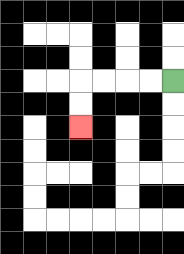{'start': '[7, 3]', 'end': '[3, 5]', 'path_directions': 'L,L,L,L,D,D', 'path_coordinates': '[[7, 3], [6, 3], [5, 3], [4, 3], [3, 3], [3, 4], [3, 5]]'}